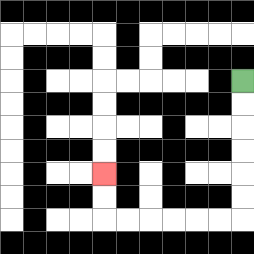{'start': '[10, 3]', 'end': '[4, 7]', 'path_directions': 'D,D,D,D,D,D,L,L,L,L,L,L,U,U', 'path_coordinates': '[[10, 3], [10, 4], [10, 5], [10, 6], [10, 7], [10, 8], [10, 9], [9, 9], [8, 9], [7, 9], [6, 9], [5, 9], [4, 9], [4, 8], [4, 7]]'}